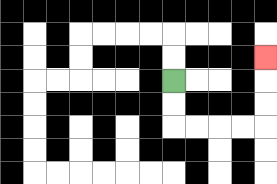{'start': '[7, 3]', 'end': '[11, 2]', 'path_directions': 'D,D,R,R,R,R,U,U,U', 'path_coordinates': '[[7, 3], [7, 4], [7, 5], [8, 5], [9, 5], [10, 5], [11, 5], [11, 4], [11, 3], [11, 2]]'}